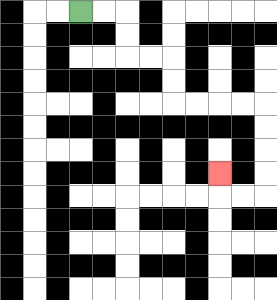{'start': '[3, 0]', 'end': '[9, 7]', 'path_directions': 'R,R,D,D,R,R,D,D,R,R,R,R,D,D,D,D,L,L,U', 'path_coordinates': '[[3, 0], [4, 0], [5, 0], [5, 1], [5, 2], [6, 2], [7, 2], [7, 3], [7, 4], [8, 4], [9, 4], [10, 4], [11, 4], [11, 5], [11, 6], [11, 7], [11, 8], [10, 8], [9, 8], [9, 7]]'}